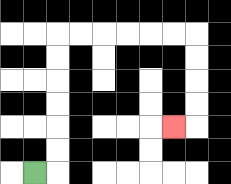{'start': '[1, 7]', 'end': '[7, 5]', 'path_directions': 'R,U,U,U,U,U,U,R,R,R,R,R,R,D,D,D,D,L', 'path_coordinates': '[[1, 7], [2, 7], [2, 6], [2, 5], [2, 4], [2, 3], [2, 2], [2, 1], [3, 1], [4, 1], [5, 1], [6, 1], [7, 1], [8, 1], [8, 2], [8, 3], [8, 4], [8, 5], [7, 5]]'}